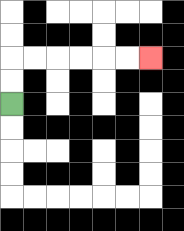{'start': '[0, 4]', 'end': '[6, 2]', 'path_directions': 'U,U,R,R,R,R,R,R', 'path_coordinates': '[[0, 4], [0, 3], [0, 2], [1, 2], [2, 2], [3, 2], [4, 2], [5, 2], [6, 2]]'}